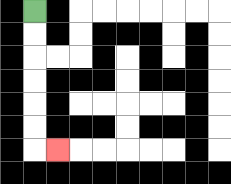{'start': '[1, 0]', 'end': '[2, 6]', 'path_directions': 'D,D,D,D,D,D,R', 'path_coordinates': '[[1, 0], [1, 1], [1, 2], [1, 3], [1, 4], [1, 5], [1, 6], [2, 6]]'}